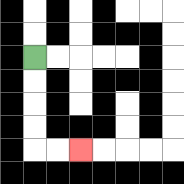{'start': '[1, 2]', 'end': '[3, 6]', 'path_directions': 'D,D,D,D,R,R', 'path_coordinates': '[[1, 2], [1, 3], [1, 4], [1, 5], [1, 6], [2, 6], [3, 6]]'}